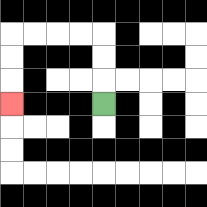{'start': '[4, 4]', 'end': '[0, 4]', 'path_directions': 'U,U,U,L,L,L,L,D,D,D', 'path_coordinates': '[[4, 4], [4, 3], [4, 2], [4, 1], [3, 1], [2, 1], [1, 1], [0, 1], [0, 2], [0, 3], [0, 4]]'}